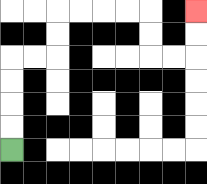{'start': '[0, 6]', 'end': '[8, 0]', 'path_directions': 'U,U,U,U,R,R,U,U,R,R,R,R,D,D,R,R,U,U', 'path_coordinates': '[[0, 6], [0, 5], [0, 4], [0, 3], [0, 2], [1, 2], [2, 2], [2, 1], [2, 0], [3, 0], [4, 0], [5, 0], [6, 0], [6, 1], [6, 2], [7, 2], [8, 2], [8, 1], [8, 0]]'}